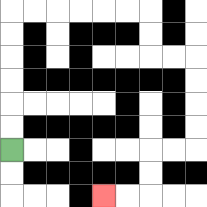{'start': '[0, 6]', 'end': '[4, 8]', 'path_directions': 'U,U,U,U,U,U,R,R,R,R,R,R,D,D,R,R,D,D,D,D,L,L,D,D,L,L', 'path_coordinates': '[[0, 6], [0, 5], [0, 4], [0, 3], [0, 2], [0, 1], [0, 0], [1, 0], [2, 0], [3, 0], [4, 0], [5, 0], [6, 0], [6, 1], [6, 2], [7, 2], [8, 2], [8, 3], [8, 4], [8, 5], [8, 6], [7, 6], [6, 6], [6, 7], [6, 8], [5, 8], [4, 8]]'}